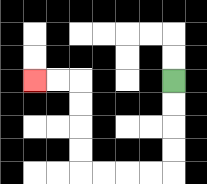{'start': '[7, 3]', 'end': '[1, 3]', 'path_directions': 'D,D,D,D,L,L,L,L,U,U,U,U,L,L', 'path_coordinates': '[[7, 3], [7, 4], [7, 5], [7, 6], [7, 7], [6, 7], [5, 7], [4, 7], [3, 7], [3, 6], [3, 5], [3, 4], [3, 3], [2, 3], [1, 3]]'}